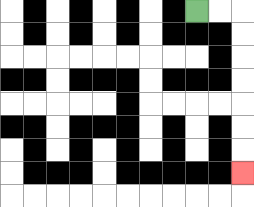{'start': '[8, 0]', 'end': '[10, 7]', 'path_directions': 'R,R,D,D,D,D,D,D,D', 'path_coordinates': '[[8, 0], [9, 0], [10, 0], [10, 1], [10, 2], [10, 3], [10, 4], [10, 5], [10, 6], [10, 7]]'}